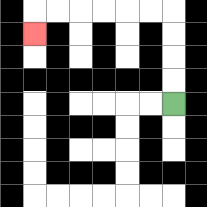{'start': '[7, 4]', 'end': '[1, 1]', 'path_directions': 'U,U,U,U,L,L,L,L,L,L,D', 'path_coordinates': '[[7, 4], [7, 3], [7, 2], [7, 1], [7, 0], [6, 0], [5, 0], [4, 0], [3, 0], [2, 0], [1, 0], [1, 1]]'}